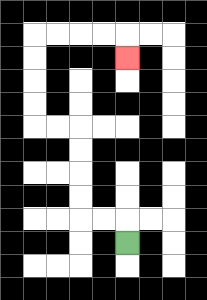{'start': '[5, 10]', 'end': '[5, 2]', 'path_directions': 'U,L,L,U,U,U,U,L,L,U,U,U,U,R,R,R,R,D', 'path_coordinates': '[[5, 10], [5, 9], [4, 9], [3, 9], [3, 8], [3, 7], [3, 6], [3, 5], [2, 5], [1, 5], [1, 4], [1, 3], [1, 2], [1, 1], [2, 1], [3, 1], [4, 1], [5, 1], [5, 2]]'}